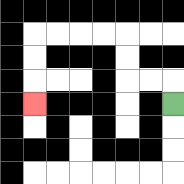{'start': '[7, 4]', 'end': '[1, 4]', 'path_directions': 'U,L,L,U,U,L,L,L,L,D,D,D', 'path_coordinates': '[[7, 4], [7, 3], [6, 3], [5, 3], [5, 2], [5, 1], [4, 1], [3, 1], [2, 1], [1, 1], [1, 2], [1, 3], [1, 4]]'}